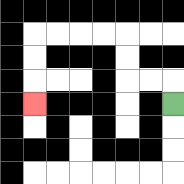{'start': '[7, 4]', 'end': '[1, 4]', 'path_directions': 'U,L,L,U,U,L,L,L,L,D,D,D', 'path_coordinates': '[[7, 4], [7, 3], [6, 3], [5, 3], [5, 2], [5, 1], [4, 1], [3, 1], [2, 1], [1, 1], [1, 2], [1, 3], [1, 4]]'}